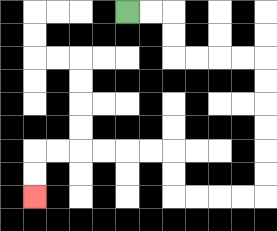{'start': '[5, 0]', 'end': '[1, 8]', 'path_directions': 'R,R,D,D,R,R,R,R,D,D,D,D,D,D,L,L,L,L,U,U,L,L,L,L,L,L,D,D', 'path_coordinates': '[[5, 0], [6, 0], [7, 0], [7, 1], [7, 2], [8, 2], [9, 2], [10, 2], [11, 2], [11, 3], [11, 4], [11, 5], [11, 6], [11, 7], [11, 8], [10, 8], [9, 8], [8, 8], [7, 8], [7, 7], [7, 6], [6, 6], [5, 6], [4, 6], [3, 6], [2, 6], [1, 6], [1, 7], [1, 8]]'}